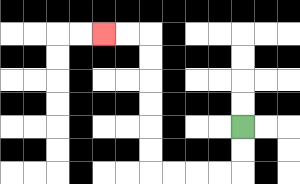{'start': '[10, 5]', 'end': '[4, 1]', 'path_directions': 'D,D,L,L,L,L,U,U,U,U,U,U,L,L', 'path_coordinates': '[[10, 5], [10, 6], [10, 7], [9, 7], [8, 7], [7, 7], [6, 7], [6, 6], [6, 5], [6, 4], [6, 3], [6, 2], [6, 1], [5, 1], [4, 1]]'}